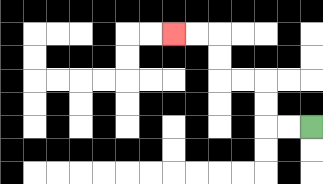{'start': '[13, 5]', 'end': '[7, 1]', 'path_directions': 'L,L,U,U,L,L,U,U,L,L', 'path_coordinates': '[[13, 5], [12, 5], [11, 5], [11, 4], [11, 3], [10, 3], [9, 3], [9, 2], [9, 1], [8, 1], [7, 1]]'}